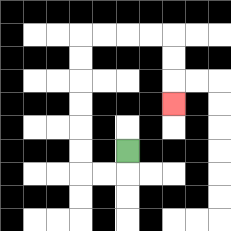{'start': '[5, 6]', 'end': '[7, 4]', 'path_directions': 'D,L,L,U,U,U,U,U,U,R,R,R,R,D,D,D', 'path_coordinates': '[[5, 6], [5, 7], [4, 7], [3, 7], [3, 6], [3, 5], [3, 4], [3, 3], [3, 2], [3, 1], [4, 1], [5, 1], [6, 1], [7, 1], [7, 2], [7, 3], [7, 4]]'}